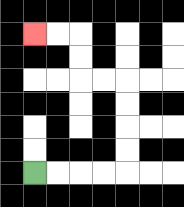{'start': '[1, 7]', 'end': '[1, 1]', 'path_directions': 'R,R,R,R,U,U,U,U,L,L,U,U,L,L', 'path_coordinates': '[[1, 7], [2, 7], [3, 7], [4, 7], [5, 7], [5, 6], [5, 5], [5, 4], [5, 3], [4, 3], [3, 3], [3, 2], [3, 1], [2, 1], [1, 1]]'}